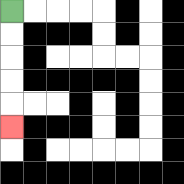{'start': '[0, 0]', 'end': '[0, 5]', 'path_directions': 'D,D,D,D,D', 'path_coordinates': '[[0, 0], [0, 1], [0, 2], [0, 3], [0, 4], [0, 5]]'}